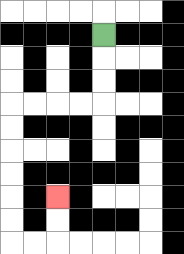{'start': '[4, 1]', 'end': '[2, 8]', 'path_directions': 'D,D,D,L,L,L,L,D,D,D,D,D,D,R,R,U,U', 'path_coordinates': '[[4, 1], [4, 2], [4, 3], [4, 4], [3, 4], [2, 4], [1, 4], [0, 4], [0, 5], [0, 6], [0, 7], [0, 8], [0, 9], [0, 10], [1, 10], [2, 10], [2, 9], [2, 8]]'}